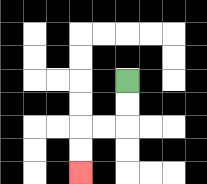{'start': '[5, 3]', 'end': '[3, 7]', 'path_directions': 'D,D,L,L,D,D', 'path_coordinates': '[[5, 3], [5, 4], [5, 5], [4, 5], [3, 5], [3, 6], [3, 7]]'}